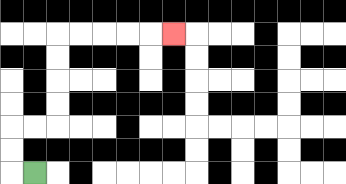{'start': '[1, 7]', 'end': '[7, 1]', 'path_directions': 'L,U,U,R,R,U,U,U,U,R,R,R,R,R', 'path_coordinates': '[[1, 7], [0, 7], [0, 6], [0, 5], [1, 5], [2, 5], [2, 4], [2, 3], [2, 2], [2, 1], [3, 1], [4, 1], [5, 1], [6, 1], [7, 1]]'}